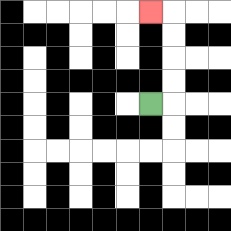{'start': '[6, 4]', 'end': '[6, 0]', 'path_directions': 'R,U,U,U,U,L', 'path_coordinates': '[[6, 4], [7, 4], [7, 3], [7, 2], [7, 1], [7, 0], [6, 0]]'}